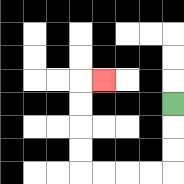{'start': '[7, 4]', 'end': '[4, 3]', 'path_directions': 'D,D,D,L,L,L,L,U,U,U,U,R', 'path_coordinates': '[[7, 4], [7, 5], [7, 6], [7, 7], [6, 7], [5, 7], [4, 7], [3, 7], [3, 6], [3, 5], [3, 4], [3, 3], [4, 3]]'}